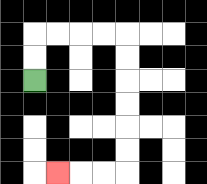{'start': '[1, 3]', 'end': '[2, 7]', 'path_directions': 'U,U,R,R,R,R,D,D,D,D,D,D,L,L,L', 'path_coordinates': '[[1, 3], [1, 2], [1, 1], [2, 1], [3, 1], [4, 1], [5, 1], [5, 2], [5, 3], [5, 4], [5, 5], [5, 6], [5, 7], [4, 7], [3, 7], [2, 7]]'}